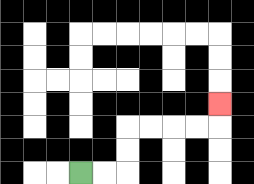{'start': '[3, 7]', 'end': '[9, 4]', 'path_directions': 'R,R,U,U,R,R,R,R,U', 'path_coordinates': '[[3, 7], [4, 7], [5, 7], [5, 6], [5, 5], [6, 5], [7, 5], [8, 5], [9, 5], [9, 4]]'}